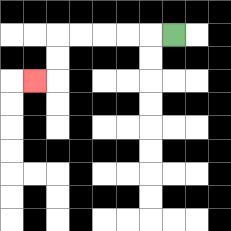{'start': '[7, 1]', 'end': '[1, 3]', 'path_directions': 'L,L,L,L,L,D,D,L', 'path_coordinates': '[[7, 1], [6, 1], [5, 1], [4, 1], [3, 1], [2, 1], [2, 2], [2, 3], [1, 3]]'}